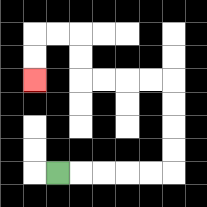{'start': '[2, 7]', 'end': '[1, 3]', 'path_directions': 'R,R,R,R,R,U,U,U,U,L,L,L,L,U,U,L,L,D,D', 'path_coordinates': '[[2, 7], [3, 7], [4, 7], [5, 7], [6, 7], [7, 7], [7, 6], [7, 5], [7, 4], [7, 3], [6, 3], [5, 3], [4, 3], [3, 3], [3, 2], [3, 1], [2, 1], [1, 1], [1, 2], [1, 3]]'}